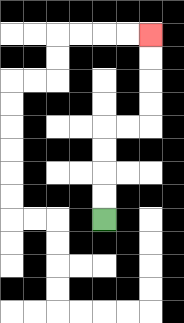{'start': '[4, 9]', 'end': '[6, 1]', 'path_directions': 'U,U,U,U,R,R,U,U,U,U', 'path_coordinates': '[[4, 9], [4, 8], [4, 7], [4, 6], [4, 5], [5, 5], [6, 5], [6, 4], [6, 3], [6, 2], [6, 1]]'}